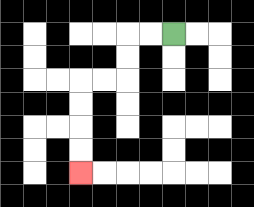{'start': '[7, 1]', 'end': '[3, 7]', 'path_directions': 'L,L,D,D,L,L,D,D,D,D', 'path_coordinates': '[[7, 1], [6, 1], [5, 1], [5, 2], [5, 3], [4, 3], [3, 3], [3, 4], [3, 5], [3, 6], [3, 7]]'}